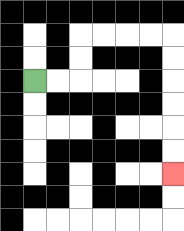{'start': '[1, 3]', 'end': '[7, 7]', 'path_directions': 'R,R,U,U,R,R,R,R,D,D,D,D,D,D', 'path_coordinates': '[[1, 3], [2, 3], [3, 3], [3, 2], [3, 1], [4, 1], [5, 1], [6, 1], [7, 1], [7, 2], [7, 3], [7, 4], [7, 5], [7, 6], [7, 7]]'}